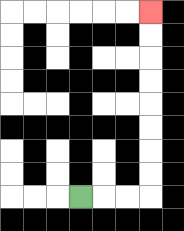{'start': '[3, 8]', 'end': '[6, 0]', 'path_directions': 'R,R,R,U,U,U,U,U,U,U,U', 'path_coordinates': '[[3, 8], [4, 8], [5, 8], [6, 8], [6, 7], [6, 6], [6, 5], [6, 4], [6, 3], [6, 2], [6, 1], [6, 0]]'}